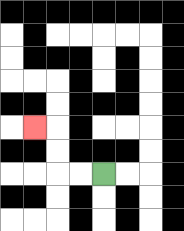{'start': '[4, 7]', 'end': '[1, 5]', 'path_directions': 'L,L,U,U,L', 'path_coordinates': '[[4, 7], [3, 7], [2, 7], [2, 6], [2, 5], [1, 5]]'}